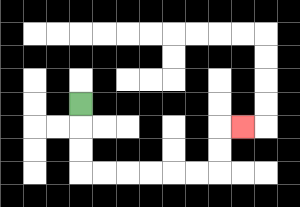{'start': '[3, 4]', 'end': '[10, 5]', 'path_directions': 'D,D,D,R,R,R,R,R,R,U,U,R', 'path_coordinates': '[[3, 4], [3, 5], [3, 6], [3, 7], [4, 7], [5, 7], [6, 7], [7, 7], [8, 7], [9, 7], [9, 6], [9, 5], [10, 5]]'}